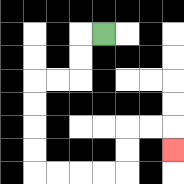{'start': '[4, 1]', 'end': '[7, 6]', 'path_directions': 'L,D,D,L,L,D,D,D,D,R,R,R,R,U,U,R,R,D', 'path_coordinates': '[[4, 1], [3, 1], [3, 2], [3, 3], [2, 3], [1, 3], [1, 4], [1, 5], [1, 6], [1, 7], [2, 7], [3, 7], [4, 7], [5, 7], [5, 6], [5, 5], [6, 5], [7, 5], [7, 6]]'}